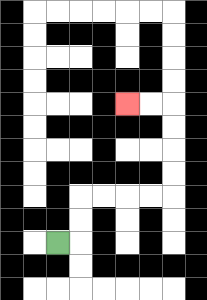{'start': '[2, 10]', 'end': '[5, 4]', 'path_directions': 'R,U,U,R,R,R,R,U,U,U,U,L,L', 'path_coordinates': '[[2, 10], [3, 10], [3, 9], [3, 8], [4, 8], [5, 8], [6, 8], [7, 8], [7, 7], [7, 6], [7, 5], [7, 4], [6, 4], [5, 4]]'}